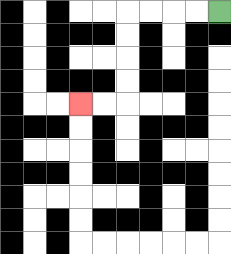{'start': '[9, 0]', 'end': '[3, 4]', 'path_directions': 'L,L,L,L,D,D,D,D,L,L', 'path_coordinates': '[[9, 0], [8, 0], [7, 0], [6, 0], [5, 0], [5, 1], [5, 2], [5, 3], [5, 4], [4, 4], [3, 4]]'}